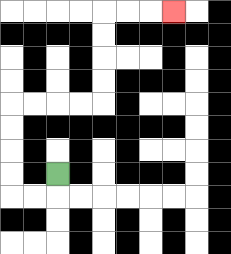{'start': '[2, 7]', 'end': '[7, 0]', 'path_directions': 'D,L,L,U,U,U,U,R,R,R,R,U,U,U,U,R,R,R', 'path_coordinates': '[[2, 7], [2, 8], [1, 8], [0, 8], [0, 7], [0, 6], [0, 5], [0, 4], [1, 4], [2, 4], [3, 4], [4, 4], [4, 3], [4, 2], [4, 1], [4, 0], [5, 0], [6, 0], [7, 0]]'}